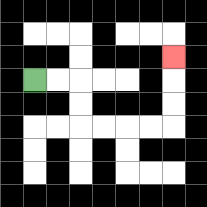{'start': '[1, 3]', 'end': '[7, 2]', 'path_directions': 'R,R,D,D,R,R,R,R,U,U,U', 'path_coordinates': '[[1, 3], [2, 3], [3, 3], [3, 4], [3, 5], [4, 5], [5, 5], [6, 5], [7, 5], [7, 4], [7, 3], [7, 2]]'}